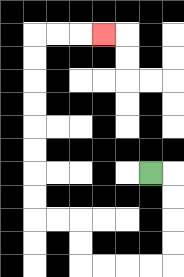{'start': '[6, 7]', 'end': '[4, 1]', 'path_directions': 'R,D,D,D,D,L,L,L,L,U,U,L,L,U,U,U,U,U,U,U,U,R,R,R', 'path_coordinates': '[[6, 7], [7, 7], [7, 8], [7, 9], [7, 10], [7, 11], [6, 11], [5, 11], [4, 11], [3, 11], [3, 10], [3, 9], [2, 9], [1, 9], [1, 8], [1, 7], [1, 6], [1, 5], [1, 4], [1, 3], [1, 2], [1, 1], [2, 1], [3, 1], [4, 1]]'}